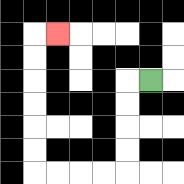{'start': '[6, 3]', 'end': '[2, 1]', 'path_directions': 'L,D,D,D,D,L,L,L,L,U,U,U,U,U,U,R', 'path_coordinates': '[[6, 3], [5, 3], [5, 4], [5, 5], [5, 6], [5, 7], [4, 7], [3, 7], [2, 7], [1, 7], [1, 6], [1, 5], [1, 4], [1, 3], [1, 2], [1, 1], [2, 1]]'}